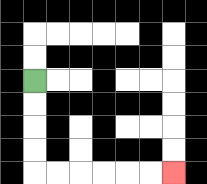{'start': '[1, 3]', 'end': '[7, 7]', 'path_directions': 'D,D,D,D,R,R,R,R,R,R', 'path_coordinates': '[[1, 3], [1, 4], [1, 5], [1, 6], [1, 7], [2, 7], [3, 7], [4, 7], [5, 7], [6, 7], [7, 7]]'}